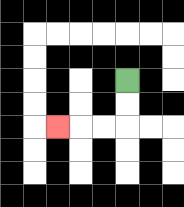{'start': '[5, 3]', 'end': '[2, 5]', 'path_directions': 'D,D,L,L,L', 'path_coordinates': '[[5, 3], [5, 4], [5, 5], [4, 5], [3, 5], [2, 5]]'}